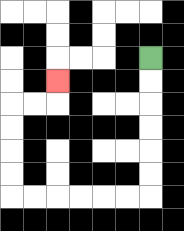{'start': '[6, 2]', 'end': '[2, 3]', 'path_directions': 'D,D,D,D,D,D,L,L,L,L,L,L,U,U,U,U,R,R,U', 'path_coordinates': '[[6, 2], [6, 3], [6, 4], [6, 5], [6, 6], [6, 7], [6, 8], [5, 8], [4, 8], [3, 8], [2, 8], [1, 8], [0, 8], [0, 7], [0, 6], [0, 5], [0, 4], [1, 4], [2, 4], [2, 3]]'}